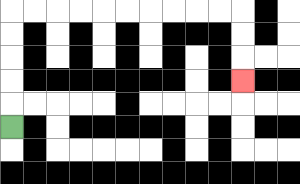{'start': '[0, 5]', 'end': '[10, 3]', 'path_directions': 'U,U,U,U,U,R,R,R,R,R,R,R,R,R,R,D,D,D', 'path_coordinates': '[[0, 5], [0, 4], [0, 3], [0, 2], [0, 1], [0, 0], [1, 0], [2, 0], [3, 0], [4, 0], [5, 0], [6, 0], [7, 0], [8, 0], [9, 0], [10, 0], [10, 1], [10, 2], [10, 3]]'}